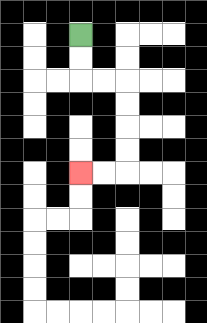{'start': '[3, 1]', 'end': '[3, 7]', 'path_directions': 'D,D,R,R,D,D,D,D,L,L', 'path_coordinates': '[[3, 1], [3, 2], [3, 3], [4, 3], [5, 3], [5, 4], [5, 5], [5, 6], [5, 7], [4, 7], [3, 7]]'}